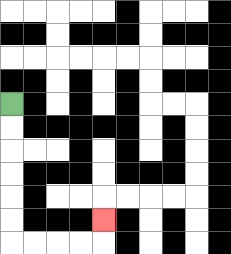{'start': '[0, 4]', 'end': '[4, 9]', 'path_directions': 'D,D,D,D,D,D,R,R,R,R,U', 'path_coordinates': '[[0, 4], [0, 5], [0, 6], [0, 7], [0, 8], [0, 9], [0, 10], [1, 10], [2, 10], [3, 10], [4, 10], [4, 9]]'}